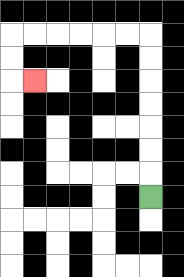{'start': '[6, 8]', 'end': '[1, 3]', 'path_directions': 'U,U,U,U,U,U,U,L,L,L,L,L,L,D,D,R', 'path_coordinates': '[[6, 8], [6, 7], [6, 6], [6, 5], [6, 4], [6, 3], [6, 2], [6, 1], [5, 1], [4, 1], [3, 1], [2, 1], [1, 1], [0, 1], [0, 2], [0, 3], [1, 3]]'}